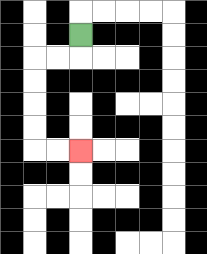{'start': '[3, 1]', 'end': '[3, 6]', 'path_directions': 'D,L,L,D,D,D,D,R,R', 'path_coordinates': '[[3, 1], [3, 2], [2, 2], [1, 2], [1, 3], [1, 4], [1, 5], [1, 6], [2, 6], [3, 6]]'}